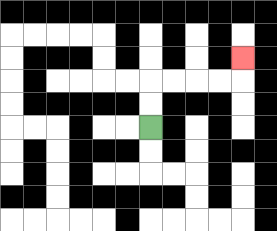{'start': '[6, 5]', 'end': '[10, 2]', 'path_directions': 'U,U,R,R,R,R,U', 'path_coordinates': '[[6, 5], [6, 4], [6, 3], [7, 3], [8, 3], [9, 3], [10, 3], [10, 2]]'}